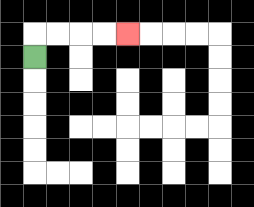{'start': '[1, 2]', 'end': '[5, 1]', 'path_directions': 'U,R,R,R,R', 'path_coordinates': '[[1, 2], [1, 1], [2, 1], [3, 1], [4, 1], [5, 1]]'}